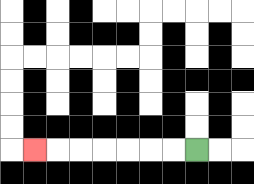{'start': '[8, 6]', 'end': '[1, 6]', 'path_directions': 'L,L,L,L,L,L,L', 'path_coordinates': '[[8, 6], [7, 6], [6, 6], [5, 6], [4, 6], [3, 6], [2, 6], [1, 6]]'}